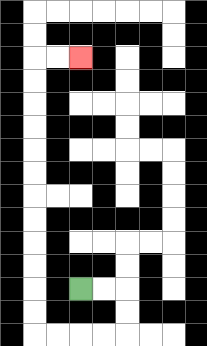{'start': '[3, 12]', 'end': '[3, 2]', 'path_directions': 'R,R,D,D,L,L,L,L,U,U,U,U,U,U,U,U,U,U,U,U,R,R', 'path_coordinates': '[[3, 12], [4, 12], [5, 12], [5, 13], [5, 14], [4, 14], [3, 14], [2, 14], [1, 14], [1, 13], [1, 12], [1, 11], [1, 10], [1, 9], [1, 8], [1, 7], [1, 6], [1, 5], [1, 4], [1, 3], [1, 2], [2, 2], [3, 2]]'}